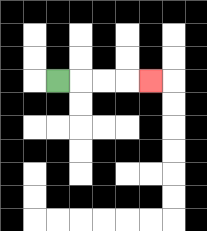{'start': '[2, 3]', 'end': '[6, 3]', 'path_directions': 'R,R,R,R', 'path_coordinates': '[[2, 3], [3, 3], [4, 3], [5, 3], [6, 3]]'}